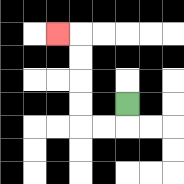{'start': '[5, 4]', 'end': '[2, 1]', 'path_directions': 'D,L,L,U,U,U,U,L', 'path_coordinates': '[[5, 4], [5, 5], [4, 5], [3, 5], [3, 4], [3, 3], [3, 2], [3, 1], [2, 1]]'}